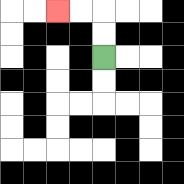{'start': '[4, 2]', 'end': '[2, 0]', 'path_directions': 'U,U,L,L', 'path_coordinates': '[[4, 2], [4, 1], [4, 0], [3, 0], [2, 0]]'}